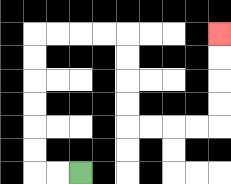{'start': '[3, 7]', 'end': '[9, 1]', 'path_directions': 'L,L,U,U,U,U,U,U,R,R,R,R,D,D,D,D,R,R,R,R,U,U,U,U', 'path_coordinates': '[[3, 7], [2, 7], [1, 7], [1, 6], [1, 5], [1, 4], [1, 3], [1, 2], [1, 1], [2, 1], [3, 1], [4, 1], [5, 1], [5, 2], [5, 3], [5, 4], [5, 5], [6, 5], [7, 5], [8, 5], [9, 5], [9, 4], [9, 3], [9, 2], [9, 1]]'}